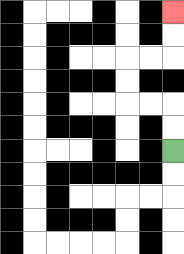{'start': '[7, 6]', 'end': '[7, 0]', 'path_directions': 'U,U,L,L,U,U,R,R,U,U', 'path_coordinates': '[[7, 6], [7, 5], [7, 4], [6, 4], [5, 4], [5, 3], [5, 2], [6, 2], [7, 2], [7, 1], [7, 0]]'}